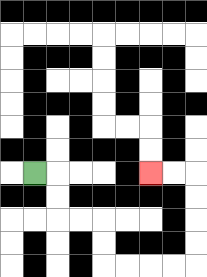{'start': '[1, 7]', 'end': '[6, 7]', 'path_directions': 'R,D,D,R,R,D,D,R,R,R,R,U,U,U,U,L,L', 'path_coordinates': '[[1, 7], [2, 7], [2, 8], [2, 9], [3, 9], [4, 9], [4, 10], [4, 11], [5, 11], [6, 11], [7, 11], [8, 11], [8, 10], [8, 9], [8, 8], [8, 7], [7, 7], [6, 7]]'}